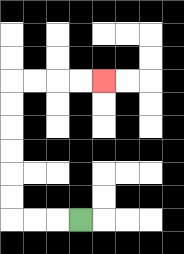{'start': '[3, 9]', 'end': '[4, 3]', 'path_directions': 'L,L,L,U,U,U,U,U,U,R,R,R,R', 'path_coordinates': '[[3, 9], [2, 9], [1, 9], [0, 9], [0, 8], [0, 7], [0, 6], [0, 5], [0, 4], [0, 3], [1, 3], [2, 3], [3, 3], [4, 3]]'}